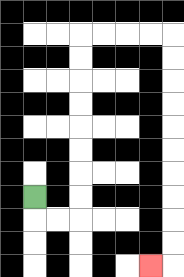{'start': '[1, 8]', 'end': '[6, 11]', 'path_directions': 'D,R,R,U,U,U,U,U,U,U,U,R,R,R,R,D,D,D,D,D,D,D,D,D,D,L', 'path_coordinates': '[[1, 8], [1, 9], [2, 9], [3, 9], [3, 8], [3, 7], [3, 6], [3, 5], [3, 4], [3, 3], [3, 2], [3, 1], [4, 1], [5, 1], [6, 1], [7, 1], [7, 2], [7, 3], [7, 4], [7, 5], [7, 6], [7, 7], [7, 8], [7, 9], [7, 10], [7, 11], [6, 11]]'}